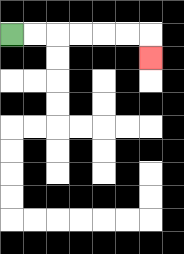{'start': '[0, 1]', 'end': '[6, 2]', 'path_directions': 'R,R,R,R,R,R,D', 'path_coordinates': '[[0, 1], [1, 1], [2, 1], [3, 1], [4, 1], [5, 1], [6, 1], [6, 2]]'}